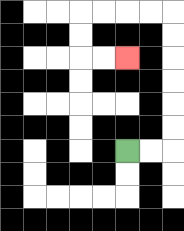{'start': '[5, 6]', 'end': '[5, 2]', 'path_directions': 'R,R,U,U,U,U,U,U,L,L,L,L,D,D,R,R', 'path_coordinates': '[[5, 6], [6, 6], [7, 6], [7, 5], [7, 4], [7, 3], [7, 2], [7, 1], [7, 0], [6, 0], [5, 0], [4, 0], [3, 0], [3, 1], [3, 2], [4, 2], [5, 2]]'}